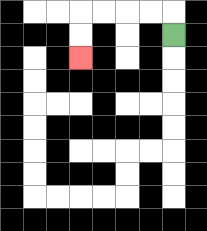{'start': '[7, 1]', 'end': '[3, 2]', 'path_directions': 'U,L,L,L,L,D,D', 'path_coordinates': '[[7, 1], [7, 0], [6, 0], [5, 0], [4, 0], [3, 0], [3, 1], [3, 2]]'}